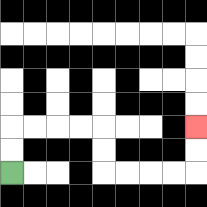{'start': '[0, 7]', 'end': '[8, 5]', 'path_directions': 'U,U,R,R,R,R,D,D,R,R,R,R,U,U', 'path_coordinates': '[[0, 7], [0, 6], [0, 5], [1, 5], [2, 5], [3, 5], [4, 5], [4, 6], [4, 7], [5, 7], [6, 7], [7, 7], [8, 7], [8, 6], [8, 5]]'}